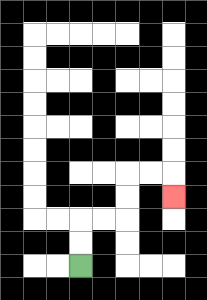{'start': '[3, 11]', 'end': '[7, 8]', 'path_directions': 'U,U,R,R,U,U,R,R,D', 'path_coordinates': '[[3, 11], [3, 10], [3, 9], [4, 9], [5, 9], [5, 8], [5, 7], [6, 7], [7, 7], [7, 8]]'}